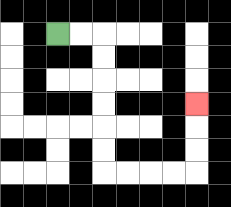{'start': '[2, 1]', 'end': '[8, 4]', 'path_directions': 'R,R,D,D,D,D,D,D,R,R,R,R,U,U,U', 'path_coordinates': '[[2, 1], [3, 1], [4, 1], [4, 2], [4, 3], [4, 4], [4, 5], [4, 6], [4, 7], [5, 7], [6, 7], [7, 7], [8, 7], [8, 6], [8, 5], [8, 4]]'}